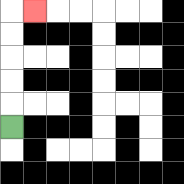{'start': '[0, 5]', 'end': '[1, 0]', 'path_directions': 'U,U,U,U,U,R', 'path_coordinates': '[[0, 5], [0, 4], [0, 3], [0, 2], [0, 1], [0, 0], [1, 0]]'}